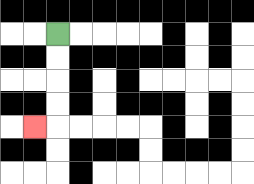{'start': '[2, 1]', 'end': '[1, 5]', 'path_directions': 'D,D,D,D,L', 'path_coordinates': '[[2, 1], [2, 2], [2, 3], [2, 4], [2, 5], [1, 5]]'}